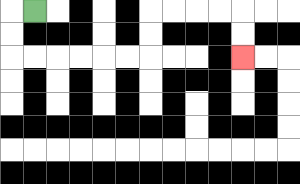{'start': '[1, 0]', 'end': '[10, 2]', 'path_directions': 'L,D,D,R,R,R,R,R,R,U,U,R,R,R,R,D,D', 'path_coordinates': '[[1, 0], [0, 0], [0, 1], [0, 2], [1, 2], [2, 2], [3, 2], [4, 2], [5, 2], [6, 2], [6, 1], [6, 0], [7, 0], [8, 0], [9, 0], [10, 0], [10, 1], [10, 2]]'}